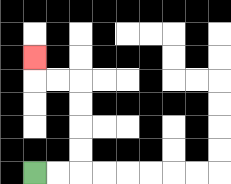{'start': '[1, 7]', 'end': '[1, 2]', 'path_directions': 'R,R,U,U,U,U,L,L,U', 'path_coordinates': '[[1, 7], [2, 7], [3, 7], [3, 6], [3, 5], [3, 4], [3, 3], [2, 3], [1, 3], [1, 2]]'}